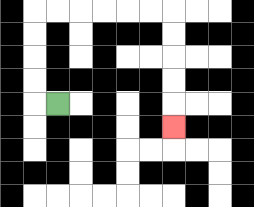{'start': '[2, 4]', 'end': '[7, 5]', 'path_directions': 'L,U,U,U,U,R,R,R,R,R,R,D,D,D,D,D', 'path_coordinates': '[[2, 4], [1, 4], [1, 3], [1, 2], [1, 1], [1, 0], [2, 0], [3, 0], [4, 0], [5, 0], [6, 0], [7, 0], [7, 1], [7, 2], [7, 3], [7, 4], [7, 5]]'}